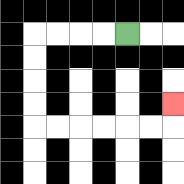{'start': '[5, 1]', 'end': '[7, 4]', 'path_directions': 'L,L,L,L,D,D,D,D,R,R,R,R,R,R,U', 'path_coordinates': '[[5, 1], [4, 1], [3, 1], [2, 1], [1, 1], [1, 2], [1, 3], [1, 4], [1, 5], [2, 5], [3, 5], [4, 5], [5, 5], [6, 5], [7, 5], [7, 4]]'}